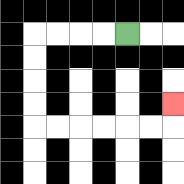{'start': '[5, 1]', 'end': '[7, 4]', 'path_directions': 'L,L,L,L,D,D,D,D,R,R,R,R,R,R,U', 'path_coordinates': '[[5, 1], [4, 1], [3, 1], [2, 1], [1, 1], [1, 2], [1, 3], [1, 4], [1, 5], [2, 5], [3, 5], [4, 5], [5, 5], [6, 5], [7, 5], [7, 4]]'}